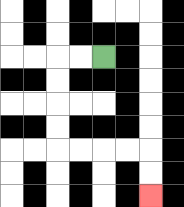{'start': '[4, 2]', 'end': '[6, 8]', 'path_directions': 'L,L,D,D,D,D,R,R,R,R,D,D', 'path_coordinates': '[[4, 2], [3, 2], [2, 2], [2, 3], [2, 4], [2, 5], [2, 6], [3, 6], [4, 6], [5, 6], [6, 6], [6, 7], [6, 8]]'}